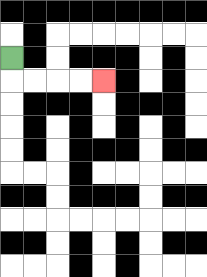{'start': '[0, 2]', 'end': '[4, 3]', 'path_directions': 'D,R,R,R,R', 'path_coordinates': '[[0, 2], [0, 3], [1, 3], [2, 3], [3, 3], [4, 3]]'}